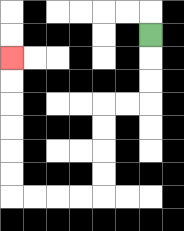{'start': '[6, 1]', 'end': '[0, 2]', 'path_directions': 'D,D,D,L,L,D,D,D,D,L,L,L,L,U,U,U,U,U,U', 'path_coordinates': '[[6, 1], [6, 2], [6, 3], [6, 4], [5, 4], [4, 4], [4, 5], [4, 6], [4, 7], [4, 8], [3, 8], [2, 8], [1, 8], [0, 8], [0, 7], [0, 6], [0, 5], [0, 4], [0, 3], [0, 2]]'}